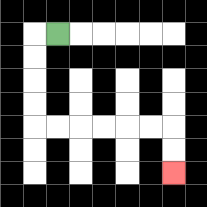{'start': '[2, 1]', 'end': '[7, 7]', 'path_directions': 'L,D,D,D,D,R,R,R,R,R,R,D,D', 'path_coordinates': '[[2, 1], [1, 1], [1, 2], [1, 3], [1, 4], [1, 5], [2, 5], [3, 5], [4, 5], [5, 5], [6, 5], [7, 5], [7, 6], [7, 7]]'}